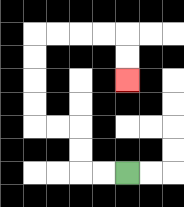{'start': '[5, 7]', 'end': '[5, 3]', 'path_directions': 'L,L,U,U,L,L,U,U,U,U,R,R,R,R,D,D', 'path_coordinates': '[[5, 7], [4, 7], [3, 7], [3, 6], [3, 5], [2, 5], [1, 5], [1, 4], [1, 3], [1, 2], [1, 1], [2, 1], [3, 1], [4, 1], [5, 1], [5, 2], [5, 3]]'}